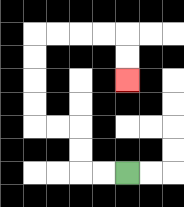{'start': '[5, 7]', 'end': '[5, 3]', 'path_directions': 'L,L,U,U,L,L,U,U,U,U,R,R,R,R,D,D', 'path_coordinates': '[[5, 7], [4, 7], [3, 7], [3, 6], [3, 5], [2, 5], [1, 5], [1, 4], [1, 3], [1, 2], [1, 1], [2, 1], [3, 1], [4, 1], [5, 1], [5, 2], [5, 3]]'}